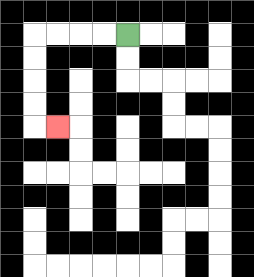{'start': '[5, 1]', 'end': '[2, 5]', 'path_directions': 'L,L,L,L,D,D,D,D,R', 'path_coordinates': '[[5, 1], [4, 1], [3, 1], [2, 1], [1, 1], [1, 2], [1, 3], [1, 4], [1, 5], [2, 5]]'}